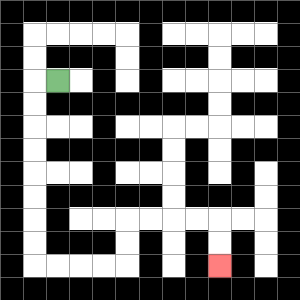{'start': '[2, 3]', 'end': '[9, 11]', 'path_directions': 'L,D,D,D,D,D,D,D,D,R,R,R,R,U,U,R,R,R,R,D,D', 'path_coordinates': '[[2, 3], [1, 3], [1, 4], [1, 5], [1, 6], [1, 7], [1, 8], [1, 9], [1, 10], [1, 11], [2, 11], [3, 11], [4, 11], [5, 11], [5, 10], [5, 9], [6, 9], [7, 9], [8, 9], [9, 9], [9, 10], [9, 11]]'}